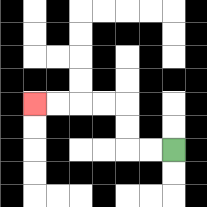{'start': '[7, 6]', 'end': '[1, 4]', 'path_directions': 'L,L,U,U,L,L,L,L', 'path_coordinates': '[[7, 6], [6, 6], [5, 6], [5, 5], [5, 4], [4, 4], [3, 4], [2, 4], [1, 4]]'}